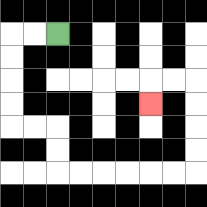{'start': '[2, 1]', 'end': '[6, 4]', 'path_directions': 'L,L,D,D,D,D,R,R,D,D,R,R,R,R,R,R,U,U,U,U,L,L,D', 'path_coordinates': '[[2, 1], [1, 1], [0, 1], [0, 2], [0, 3], [0, 4], [0, 5], [1, 5], [2, 5], [2, 6], [2, 7], [3, 7], [4, 7], [5, 7], [6, 7], [7, 7], [8, 7], [8, 6], [8, 5], [8, 4], [8, 3], [7, 3], [6, 3], [6, 4]]'}